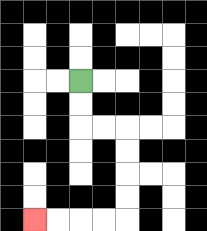{'start': '[3, 3]', 'end': '[1, 9]', 'path_directions': 'D,D,R,R,D,D,D,D,L,L,L,L', 'path_coordinates': '[[3, 3], [3, 4], [3, 5], [4, 5], [5, 5], [5, 6], [5, 7], [5, 8], [5, 9], [4, 9], [3, 9], [2, 9], [1, 9]]'}